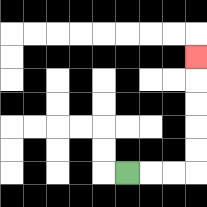{'start': '[5, 7]', 'end': '[8, 2]', 'path_directions': 'R,R,R,U,U,U,U,U', 'path_coordinates': '[[5, 7], [6, 7], [7, 7], [8, 7], [8, 6], [8, 5], [8, 4], [8, 3], [8, 2]]'}